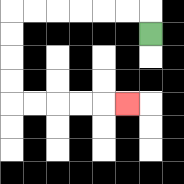{'start': '[6, 1]', 'end': '[5, 4]', 'path_directions': 'U,L,L,L,L,L,L,D,D,D,D,R,R,R,R,R', 'path_coordinates': '[[6, 1], [6, 0], [5, 0], [4, 0], [3, 0], [2, 0], [1, 0], [0, 0], [0, 1], [0, 2], [0, 3], [0, 4], [1, 4], [2, 4], [3, 4], [4, 4], [5, 4]]'}